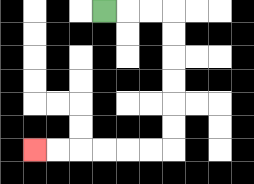{'start': '[4, 0]', 'end': '[1, 6]', 'path_directions': 'R,R,R,D,D,D,D,D,D,L,L,L,L,L,L', 'path_coordinates': '[[4, 0], [5, 0], [6, 0], [7, 0], [7, 1], [7, 2], [7, 3], [7, 4], [7, 5], [7, 6], [6, 6], [5, 6], [4, 6], [3, 6], [2, 6], [1, 6]]'}